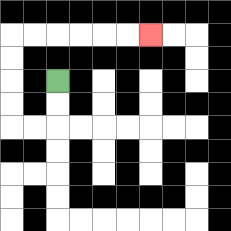{'start': '[2, 3]', 'end': '[6, 1]', 'path_directions': 'D,D,L,L,U,U,U,U,R,R,R,R,R,R', 'path_coordinates': '[[2, 3], [2, 4], [2, 5], [1, 5], [0, 5], [0, 4], [0, 3], [0, 2], [0, 1], [1, 1], [2, 1], [3, 1], [4, 1], [5, 1], [6, 1]]'}